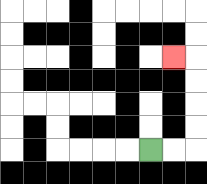{'start': '[6, 6]', 'end': '[7, 2]', 'path_directions': 'R,R,U,U,U,U,L', 'path_coordinates': '[[6, 6], [7, 6], [8, 6], [8, 5], [8, 4], [8, 3], [8, 2], [7, 2]]'}